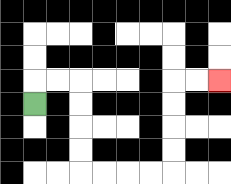{'start': '[1, 4]', 'end': '[9, 3]', 'path_directions': 'U,R,R,D,D,D,D,R,R,R,R,U,U,U,U,R,R', 'path_coordinates': '[[1, 4], [1, 3], [2, 3], [3, 3], [3, 4], [3, 5], [3, 6], [3, 7], [4, 7], [5, 7], [6, 7], [7, 7], [7, 6], [7, 5], [7, 4], [7, 3], [8, 3], [9, 3]]'}